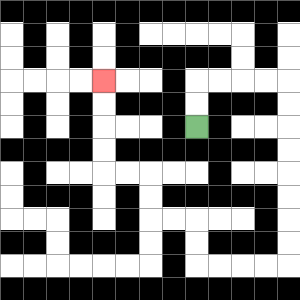{'start': '[8, 5]', 'end': '[4, 3]', 'path_directions': 'U,U,R,R,R,R,D,D,D,D,D,D,D,D,L,L,L,L,U,U,L,L,U,U,L,L,U,U,U,U', 'path_coordinates': '[[8, 5], [8, 4], [8, 3], [9, 3], [10, 3], [11, 3], [12, 3], [12, 4], [12, 5], [12, 6], [12, 7], [12, 8], [12, 9], [12, 10], [12, 11], [11, 11], [10, 11], [9, 11], [8, 11], [8, 10], [8, 9], [7, 9], [6, 9], [6, 8], [6, 7], [5, 7], [4, 7], [4, 6], [4, 5], [4, 4], [4, 3]]'}